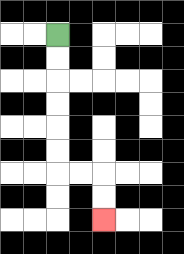{'start': '[2, 1]', 'end': '[4, 9]', 'path_directions': 'D,D,D,D,D,D,R,R,D,D', 'path_coordinates': '[[2, 1], [2, 2], [2, 3], [2, 4], [2, 5], [2, 6], [2, 7], [3, 7], [4, 7], [4, 8], [4, 9]]'}